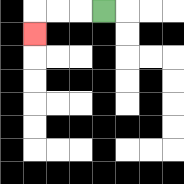{'start': '[4, 0]', 'end': '[1, 1]', 'path_directions': 'L,L,L,D', 'path_coordinates': '[[4, 0], [3, 0], [2, 0], [1, 0], [1, 1]]'}